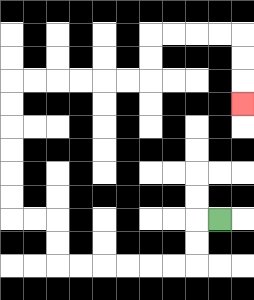{'start': '[9, 9]', 'end': '[10, 4]', 'path_directions': 'L,D,D,L,L,L,L,L,L,U,U,L,L,U,U,U,U,U,U,R,R,R,R,R,R,U,U,R,R,R,R,D,D,D', 'path_coordinates': '[[9, 9], [8, 9], [8, 10], [8, 11], [7, 11], [6, 11], [5, 11], [4, 11], [3, 11], [2, 11], [2, 10], [2, 9], [1, 9], [0, 9], [0, 8], [0, 7], [0, 6], [0, 5], [0, 4], [0, 3], [1, 3], [2, 3], [3, 3], [4, 3], [5, 3], [6, 3], [6, 2], [6, 1], [7, 1], [8, 1], [9, 1], [10, 1], [10, 2], [10, 3], [10, 4]]'}